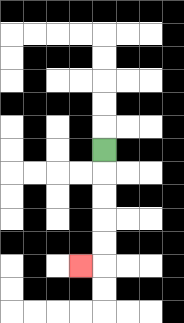{'start': '[4, 6]', 'end': '[3, 11]', 'path_directions': 'D,D,D,D,D,L', 'path_coordinates': '[[4, 6], [4, 7], [4, 8], [4, 9], [4, 10], [4, 11], [3, 11]]'}